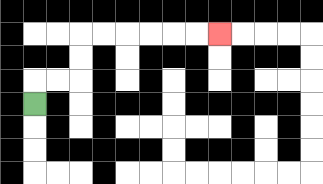{'start': '[1, 4]', 'end': '[9, 1]', 'path_directions': 'U,R,R,U,U,R,R,R,R,R,R', 'path_coordinates': '[[1, 4], [1, 3], [2, 3], [3, 3], [3, 2], [3, 1], [4, 1], [5, 1], [6, 1], [7, 1], [8, 1], [9, 1]]'}